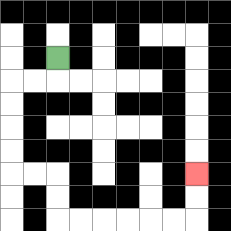{'start': '[2, 2]', 'end': '[8, 7]', 'path_directions': 'D,L,L,D,D,D,D,R,R,D,D,R,R,R,R,R,R,U,U', 'path_coordinates': '[[2, 2], [2, 3], [1, 3], [0, 3], [0, 4], [0, 5], [0, 6], [0, 7], [1, 7], [2, 7], [2, 8], [2, 9], [3, 9], [4, 9], [5, 9], [6, 9], [7, 9], [8, 9], [8, 8], [8, 7]]'}